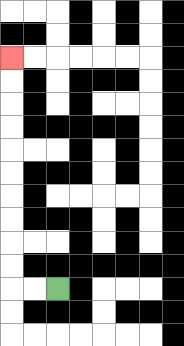{'start': '[2, 12]', 'end': '[0, 2]', 'path_directions': 'L,L,U,U,U,U,U,U,U,U,U,U', 'path_coordinates': '[[2, 12], [1, 12], [0, 12], [0, 11], [0, 10], [0, 9], [0, 8], [0, 7], [0, 6], [0, 5], [0, 4], [0, 3], [0, 2]]'}